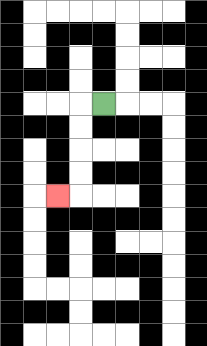{'start': '[4, 4]', 'end': '[2, 8]', 'path_directions': 'L,D,D,D,D,L', 'path_coordinates': '[[4, 4], [3, 4], [3, 5], [3, 6], [3, 7], [3, 8], [2, 8]]'}